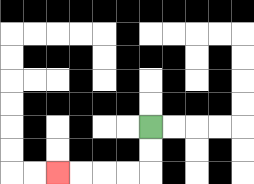{'start': '[6, 5]', 'end': '[2, 7]', 'path_directions': 'D,D,L,L,L,L', 'path_coordinates': '[[6, 5], [6, 6], [6, 7], [5, 7], [4, 7], [3, 7], [2, 7]]'}